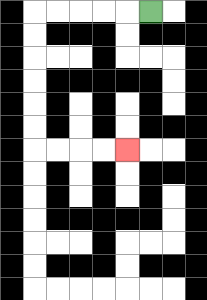{'start': '[6, 0]', 'end': '[5, 6]', 'path_directions': 'L,L,L,L,L,D,D,D,D,D,D,R,R,R,R', 'path_coordinates': '[[6, 0], [5, 0], [4, 0], [3, 0], [2, 0], [1, 0], [1, 1], [1, 2], [1, 3], [1, 4], [1, 5], [1, 6], [2, 6], [3, 6], [4, 6], [5, 6]]'}